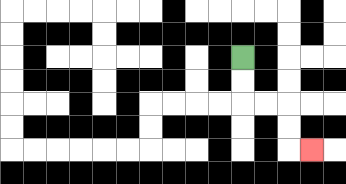{'start': '[10, 2]', 'end': '[13, 6]', 'path_directions': 'D,D,R,R,D,D,R', 'path_coordinates': '[[10, 2], [10, 3], [10, 4], [11, 4], [12, 4], [12, 5], [12, 6], [13, 6]]'}